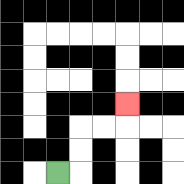{'start': '[2, 7]', 'end': '[5, 4]', 'path_directions': 'R,U,U,R,R,U', 'path_coordinates': '[[2, 7], [3, 7], [3, 6], [3, 5], [4, 5], [5, 5], [5, 4]]'}